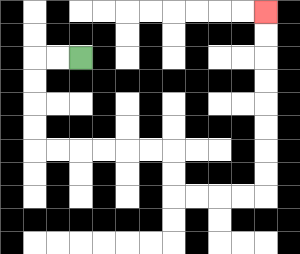{'start': '[3, 2]', 'end': '[11, 0]', 'path_directions': 'L,L,D,D,D,D,R,R,R,R,R,R,D,D,R,R,R,R,U,U,U,U,U,U,U,U', 'path_coordinates': '[[3, 2], [2, 2], [1, 2], [1, 3], [1, 4], [1, 5], [1, 6], [2, 6], [3, 6], [4, 6], [5, 6], [6, 6], [7, 6], [7, 7], [7, 8], [8, 8], [9, 8], [10, 8], [11, 8], [11, 7], [11, 6], [11, 5], [11, 4], [11, 3], [11, 2], [11, 1], [11, 0]]'}